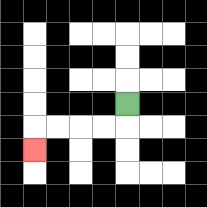{'start': '[5, 4]', 'end': '[1, 6]', 'path_directions': 'D,L,L,L,L,D', 'path_coordinates': '[[5, 4], [5, 5], [4, 5], [3, 5], [2, 5], [1, 5], [1, 6]]'}